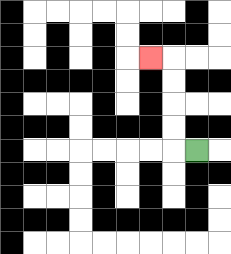{'start': '[8, 6]', 'end': '[6, 2]', 'path_directions': 'L,U,U,U,U,L', 'path_coordinates': '[[8, 6], [7, 6], [7, 5], [7, 4], [7, 3], [7, 2], [6, 2]]'}